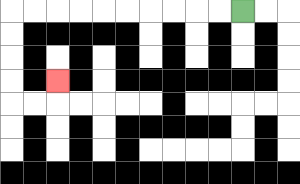{'start': '[10, 0]', 'end': '[2, 3]', 'path_directions': 'L,L,L,L,L,L,L,L,L,L,D,D,D,D,R,R,U', 'path_coordinates': '[[10, 0], [9, 0], [8, 0], [7, 0], [6, 0], [5, 0], [4, 0], [3, 0], [2, 0], [1, 0], [0, 0], [0, 1], [0, 2], [0, 3], [0, 4], [1, 4], [2, 4], [2, 3]]'}